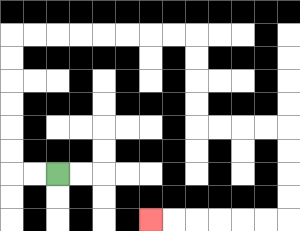{'start': '[2, 7]', 'end': '[6, 9]', 'path_directions': 'L,L,U,U,U,U,U,U,R,R,R,R,R,R,R,R,D,D,D,D,R,R,R,R,D,D,D,D,L,L,L,L,L,L', 'path_coordinates': '[[2, 7], [1, 7], [0, 7], [0, 6], [0, 5], [0, 4], [0, 3], [0, 2], [0, 1], [1, 1], [2, 1], [3, 1], [4, 1], [5, 1], [6, 1], [7, 1], [8, 1], [8, 2], [8, 3], [8, 4], [8, 5], [9, 5], [10, 5], [11, 5], [12, 5], [12, 6], [12, 7], [12, 8], [12, 9], [11, 9], [10, 9], [9, 9], [8, 9], [7, 9], [6, 9]]'}